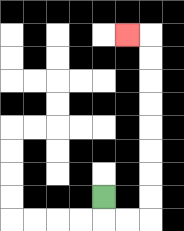{'start': '[4, 8]', 'end': '[5, 1]', 'path_directions': 'D,R,R,U,U,U,U,U,U,U,U,L', 'path_coordinates': '[[4, 8], [4, 9], [5, 9], [6, 9], [6, 8], [6, 7], [6, 6], [6, 5], [6, 4], [6, 3], [6, 2], [6, 1], [5, 1]]'}